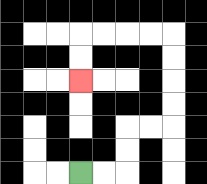{'start': '[3, 7]', 'end': '[3, 3]', 'path_directions': 'R,R,U,U,R,R,U,U,U,U,L,L,L,L,D,D', 'path_coordinates': '[[3, 7], [4, 7], [5, 7], [5, 6], [5, 5], [6, 5], [7, 5], [7, 4], [7, 3], [7, 2], [7, 1], [6, 1], [5, 1], [4, 1], [3, 1], [3, 2], [3, 3]]'}